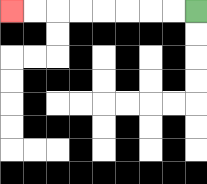{'start': '[8, 0]', 'end': '[0, 0]', 'path_directions': 'L,L,L,L,L,L,L,L', 'path_coordinates': '[[8, 0], [7, 0], [6, 0], [5, 0], [4, 0], [3, 0], [2, 0], [1, 0], [0, 0]]'}